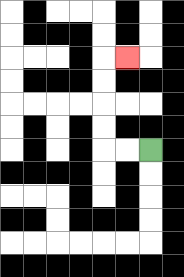{'start': '[6, 6]', 'end': '[5, 2]', 'path_directions': 'L,L,U,U,U,U,R', 'path_coordinates': '[[6, 6], [5, 6], [4, 6], [4, 5], [4, 4], [4, 3], [4, 2], [5, 2]]'}